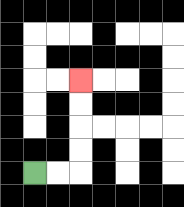{'start': '[1, 7]', 'end': '[3, 3]', 'path_directions': 'R,R,U,U,U,U', 'path_coordinates': '[[1, 7], [2, 7], [3, 7], [3, 6], [3, 5], [3, 4], [3, 3]]'}